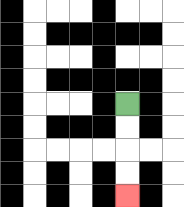{'start': '[5, 4]', 'end': '[5, 8]', 'path_directions': 'D,D,D,D', 'path_coordinates': '[[5, 4], [5, 5], [5, 6], [5, 7], [5, 8]]'}